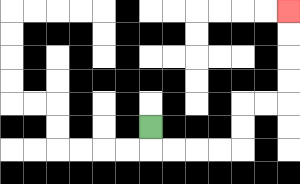{'start': '[6, 5]', 'end': '[12, 0]', 'path_directions': 'D,R,R,R,R,U,U,R,R,U,U,U,U', 'path_coordinates': '[[6, 5], [6, 6], [7, 6], [8, 6], [9, 6], [10, 6], [10, 5], [10, 4], [11, 4], [12, 4], [12, 3], [12, 2], [12, 1], [12, 0]]'}